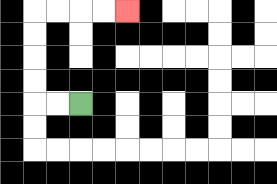{'start': '[3, 4]', 'end': '[5, 0]', 'path_directions': 'L,L,U,U,U,U,R,R,R,R', 'path_coordinates': '[[3, 4], [2, 4], [1, 4], [1, 3], [1, 2], [1, 1], [1, 0], [2, 0], [3, 0], [4, 0], [5, 0]]'}